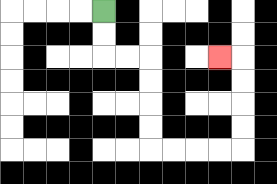{'start': '[4, 0]', 'end': '[9, 2]', 'path_directions': 'D,D,R,R,D,D,D,D,R,R,R,R,U,U,U,U,L', 'path_coordinates': '[[4, 0], [4, 1], [4, 2], [5, 2], [6, 2], [6, 3], [6, 4], [6, 5], [6, 6], [7, 6], [8, 6], [9, 6], [10, 6], [10, 5], [10, 4], [10, 3], [10, 2], [9, 2]]'}